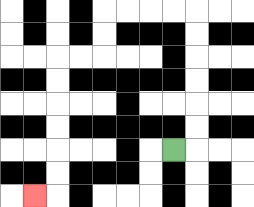{'start': '[7, 6]', 'end': '[1, 8]', 'path_directions': 'R,U,U,U,U,U,U,L,L,L,L,D,D,L,L,D,D,D,D,D,D,L', 'path_coordinates': '[[7, 6], [8, 6], [8, 5], [8, 4], [8, 3], [8, 2], [8, 1], [8, 0], [7, 0], [6, 0], [5, 0], [4, 0], [4, 1], [4, 2], [3, 2], [2, 2], [2, 3], [2, 4], [2, 5], [2, 6], [2, 7], [2, 8], [1, 8]]'}